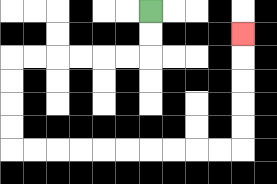{'start': '[6, 0]', 'end': '[10, 1]', 'path_directions': 'D,D,L,L,L,L,L,L,D,D,D,D,R,R,R,R,R,R,R,R,R,R,U,U,U,U,U', 'path_coordinates': '[[6, 0], [6, 1], [6, 2], [5, 2], [4, 2], [3, 2], [2, 2], [1, 2], [0, 2], [0, 3], [0, 4], [0, 5], [0, 6], [1, 6], [2, 6], [3, 6], [4, 6], [5, 6], [6, 6], [7, 6], [8, 6], [9, 6], [10, 6], [10, 5], [10, 4], [10, 3], [10, 2], [10, 1]]'}